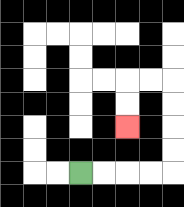{'start': '[3, 7]', 'end': '[5, 5]', 'path_directions': 'R,R,R,R,U,U,U,U,L,L,D,D', 'path_coordinates': '[[3, 7], [4, 7], [5, 7], [6, 7], [7, 7], [7, 6], [7, 5], [7, 4], [7, 3], [6, 3], [5, 3], [5, 4], [5, 5]]'}